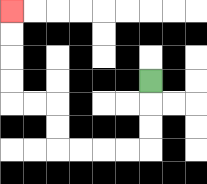{'start': '[6, 3]', 'end': '[0, 0]', 'path_directions': 'D,D,D,L,L,L,L,U,U,L,L,U,U,U,U', 'path_coordinates': '[[6, 3], [6, 4], [6, 5], [6, 6], [5, 6], [4, 6], [3, 6], [2, 6], [2, 5], [2, 4], [1, 4], [0, 4], [0, 3], [0, 2], [0, 1], [0, 0]]'}